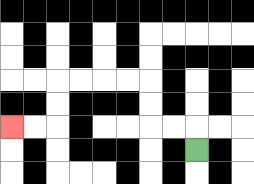{'start': '[8, 6]', 'end': '[0, 5]', 'path_directions': 'U,L,L,U,U,L,L,L,L,D,D,L,L', 'path_coordinates': '[[8, 6], [8, 5], [7, 5], [6, 5], [6, 4], [6, 3], [5, 3], [4, 3], [3, 3], [2, 3], [2, 4], [2, 5], [1, 5], [0, 5]]'}